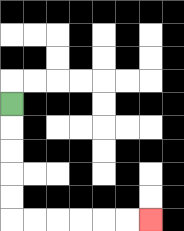{'start': '[0, 4]', 'end': '[6, 9]', 'path_directions': 'D,D,D,D,D,R,R,R,R,R,R', 'path_coordinates': '[[0, 4], [0, 5], [0, 6], [0, 7], [0, 8], [0, 9], [1, 9], [2, 9], [3, 9], [4, 9], [5, 9], [6, 9]]'}